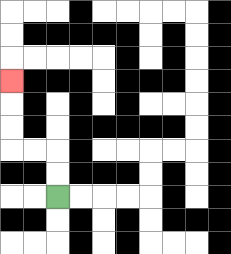{'start': '[2, 8]', 'end': '[0, 3]', 'path_directions': 'U,U,L,L,U,U,U', 'path_coordinates': '[[2, 8], [2, 7], [2, 6], [1, 6], [0, 6], [0, 5], [0, 4], [0, 3]]'}